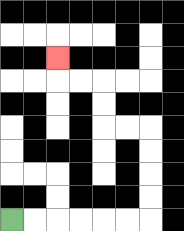{'start': '[0, 9]', 'end': '[2, 2]', 'path_directions': 'R,R,R,R,R,R,U,U,U,U,L,L,U,U,L,L,U', 'path_coordinates': '[[0, 9], [1, 9], [2, 9], [3, 9], [4, 9], [5, 9], [6, 9], [6, 8], [6, 7], [6, 6], [6, 5], [5, 5], [4, 5], [4, 4], [4, 3], [3, 3], [2, 3], [2, 2]]'}